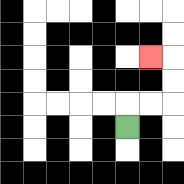{'start': '[5, 5]', 'end': '[6, 2]', 'path_directions': 'U,R,R,U,U,L', 'path_coordinates': '[[5, 5], [5, 4], [6, 4], [7, 4], [7, 3], [7, 2], [6, 2]]'}